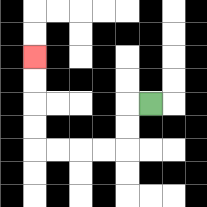{'start': '[6, 4]', 'end': '[1, 2]', 'path_directions': 'L,D,D,L,L,L,L,U,U,U,U', 'path_coordinates': '[[6, 4], [5, 4], [5, 5], [5, 6], [4, 6], [3, 6], [2, 6], [1, 6], [1, 5], [1, 4], [1, 3], [1, 2]]'}